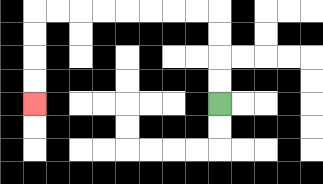{'start': '[9, 4]', 'end': '[1, 4]', 'path_directions': 'U,U,U,U,L,L,L,L,L,L,L,L,D,D,D,D', 'path_coordinates': '[[9, 4], [9, 3], [9, 2], [9, 1], [9, 0], [8, 0], [7, 0], [6, 0], [5, 0], [4, 0], [3, 0], [2, 0], [1, 0], [1, 1], [1, 2], [1, 3], [1, 4]]'}